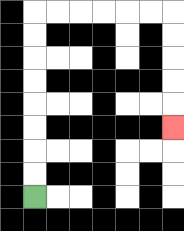{'start': '[1, 8]', 'end': '[7, 5]', 'path_directions': 'U,U,U,U,U,U,U,U,R,R,R,R,R,R,D,D,D,D,D', 'path_coordinates': '[[1, 8], [1, 7], [1, 6], [1, 5], [1, 4], [1, 3], [1, 2], [1, 1], [1, 0], [2, 0], [3, 0], [4, 0], [5, 0], [6, 0], [7, 0], [7, 1], [7, 2], [7, 3], [7, 4], [7, 5]]'}